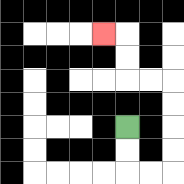{'start': '[5, 5]', 'end': '[4, 1]', 'path_directions': 'D,D,R,R,U,U,U,U,L,L,U,U,L', 'path_coordinates': '[[5, 5], [5, 6], [5, 7], [6, 7], [7, 7], [7, 6], [7, 5], [7, 4], [7, 3], [6, 3], [5, 3], [5, 2], [5, 1], [4, 1]]'}